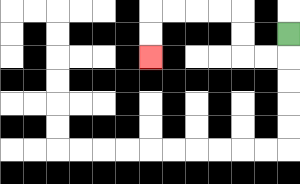{'start': '[12, 1]', 'end': '[6, 2]', 'path_directions': 'D,L,L,U,U,L,L,L,L,D,D', 'path_coordinates': '[[12, 1], [12, 2], [11, 2], [10, 2], [10, 1], [10, 0], [9, 0], [8, 0], [7, 0], [6, 0], [6, 1], [6, 2]]'}